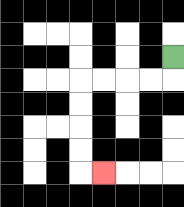{'start': '[7, 2]', 'end': '[4, 7]', 'path_directions': 'D,L,L,L,L,D,D,D,D,R', 'path_coordinates': '[[7, 2], [7, 3], [6, 3], [5, 3], [4, 3], [3, 3], [3, 4], [3, 5], [3, 6], [3, 7], [4, 7]]'}